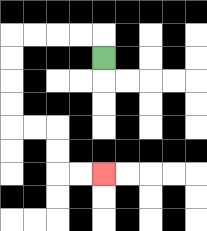{'start': '[4, 2]', 'end': '[4, 7]', 'path_directions': 'U,L,L,L,L,D,D,D,D,R,R,D,D,R,R', 'path_coordinates': '[[4, 2], [4, 1], [3, 1], [2, 1], [1, 1], [0, 1], [0, 2], [0, 3], [0, 4], [0, 5], [1, 5], [2, 5], [2, 6], [2, 7], [3, 7], [4, 7]]'}